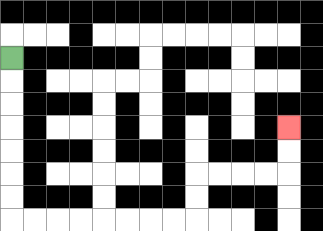{'start': '[0, 2]', 'end': '[12, 5]', 'path_directions': 'D,D,D,D,D,D,D,R,R,R,R,R,R,R,R,U,U,R,R,R,R,U,U', 'path_coordinates': '[[0, 2], [0, 3], [0, 4], [0, 5], [0, 6], [0, 7], [0, 8], [0, 9], [1, 9], [2, 9], [3, 9], [4, 9], [5, 9], [6, 9], [7, 9], [8, 9], [8, 8], [8, 7], [9, 7], [10, 7], [11, 7], [12, 7], [12, 6], [12, 5]]'}